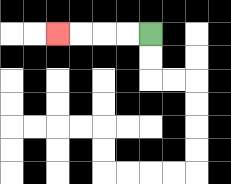{'start': '[6, 1]', 'end': '[2, 1]', 'path_directions': 'L,L,L,L', 'path_coordinates': '[[6, 1], [5, 1], [4, 1], [3, 1], [2, 1]]'}